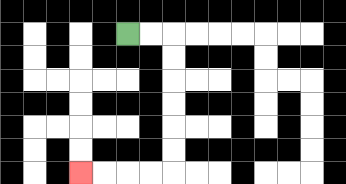{'start': '[5, 1]', 'end': '[3, 7]', 'path_directions': 'R,R,D,D,D,D,D,D,L,L,L,L', 'path_coordinates': '[[5, 1], [6, 1], [7, 1], [7, 2], [7, 3], [7, 4], [7, 5], [7, 6], [7, 7], [6, 7], [5, 7], [4, 7], [3, 7]]'}